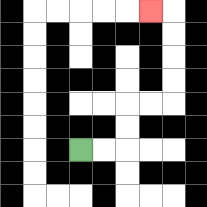{'start': '[3, 6]', 'end': '[6, 0]', 'path_directions': 'R,R,U,U,R,R,U,U,U,U,L', 'path_coordinates': '[[3, 6], [4, 6], [5, 6], [5, 5], [5, 4], [6, 4], [7, 4], [7, 3], [7, 2], [7, 1], [7, 0], [6, 0]]'}